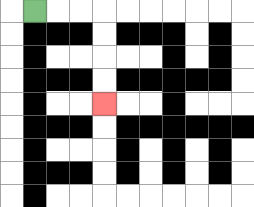{'start': '[1, 0]', 'end': '[4, 4]', 'path_directions': 'R,R,R,D,D,D,D', 'path_coordinates': '[[1, 0], [2, 0], [3, 0], [4, 0], [4, 1], [4, 2], [4, 3], [4, 4]]'}